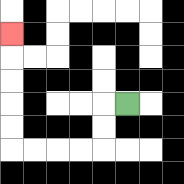{'start': '[5, 4]', 'end': '[0, 1]', 'path_directions': 'L,D,D,L,L,L,L,U,U,U,U,U', 'path_coordinates': '[[5, 4], [4, 4], [4, 5], [4, 6], [3, 6], [2, 6], [1, 6], [0, 6], [0, 5], [0, 4], [0, 3], [0, 2], [0, 1]]'}